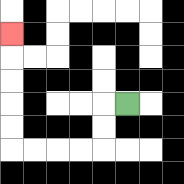{'start': '[5, 4]', 'end': '[0, 1]', 'path_directions': 'L,D,D,L,L,L,L,U,U,U,U,U', 'path_coordinates': '[[5, 4], [4, 4], [4, 5], [4, 6], [3, 6], [2, 6], [1, 6], [0, 6], [0, 5], [0, 4], [0, 3], [0, 2], [0, 1]]'}